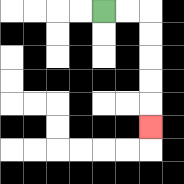{'start': '[4, 0]', 'end': '[6, 5]', 'path_directions': 'R,R,D,D,D,D,D', 'path_coordinates': '[[4, 0], [5, 0], [6, 0], [6, 1], [6, 2], [6, 3], [6, 4], [6, 5]]'}